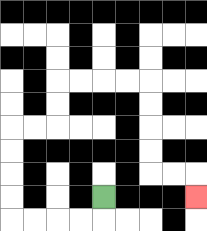{'start': '[4, 8]', 'end': '[8, 8]', 'path_directions': 'D,L,L,L,L,U,U,U,U,R,R,U,U,R,R,R,R,D,D,D,D,R,R,D', 'path_coordinates': '[[4, 8], [4, 9], [3, 9], [2, 9], [1, 9], [0, 9], [0, 8], [0, 7], [0, 6], [0, 5], [1, 5], [2, 5], [2, 4], [2, 3], [3, 3], [4, 3], [5, 3], [6, 3], [6, 4], [6, 5], [6, 6], [6, 7], [7, 7], [8, 7], [8, 8]]'}